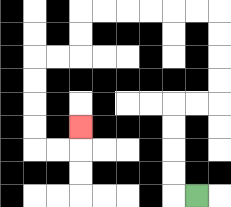{'start': '[8, 8]', 'end': '[3, 5]', 'path_directions': 'L,U,U,U,U,R,R,U,U,U,U,L,L,L,L,L,L,D,D,L,L,D,D,D,D,R,R,U', 'path_coordinates': '[[8, 8], [7, 8], [7, 7], [7, 6], [7, 5], [7, 4], [8, 4], [9, 4], [9, 3], [9, 2], [9, 1], [9, 0], [8, 0], [7, 0], [6, 0], [5, 0], [4, 0], [3, 0], [3, 1], [3, 2], [2, 2], [1, 2], [1, 3], [1, 4], [1, 5], [1, 6], [2, 6], [3, 6], [3, 5]]'}